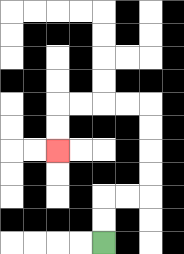{'start': '[4, 10]', 'end': '[2, 6]', 'path_directions': 'U,U,R,R,U,U,U,U,L,L,L,L,D,D', 'path_coordinates': '[[4, 10], [4, 9], [4, 8], [5, 8], [6, 8], [6, 7], [6, 6], [6, 5], [6, 4], [5, 4], [4, 4], [3, 4], [2, 4], [2, 5], [2, 6]]'}